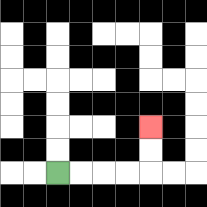{'start': '[2, 7]', 'end': '[6, 5]', 'path_directions': 'R,R,R,R,U,U', 'path_coordinates': '[[2, 7], [3, 7], [4, 7], [5, 7], [6, 7], [6, 6], [6, 5]]'}